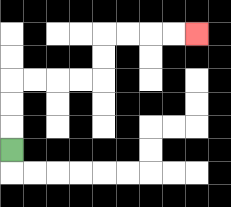{'start': '[0, 6]', 'end': '[8, 1]', 'path_directions': 'U,U,U,R,R,R,R,U,U,R,R,R,R', 'path_coordinates': '[[0, 6], [0, 5], [0, 4], [0, 3], [1, 3], [2, 3], [3, 3], [4, 3], [4, 2], [4, 1], [5, 1], [6, 1], [7, 1], [8, 1]]'}